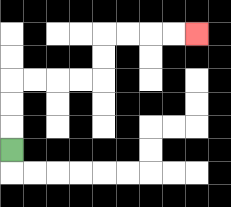{'start': '[0, 6]', 'end': '[8, 1]', 'path_directions': 'U,U,U,R,R,R,R,U,U,R,R,R,R', 'path_coordinates': '[[0, 6], [0, 5], [0, 4], [0, 3], [1, 3], [2, 3], [3, 3], [4, 3], [4, 2], [4, 1], [5, 1], [6, 1], [7, 1], [8, 1]]'}